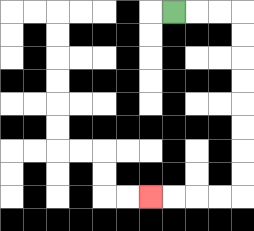{'start': '[7, 0]', 'end': '[6, 8]', 'path_directions': 'R,R,R,D,D,D,D,D,D,D,D,L,L,L,L', 'path_coordinates': '[[7, 0], [8, 0], [9, 0], [10, 0], [10, 1], [10, 2], [10, 3], [10, 4], [10, 5], [10, 6], [10, 7], [10, 8], [9, 8], [8, 8], [7, 8], [6, 8]]'}